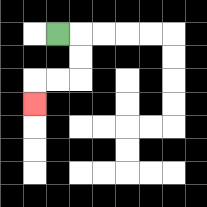{'start': '[2, 1]', 'end': '[1, 4]', 'path_directions': 'R,D,D,L,L,D', 'path_coordinates': '[[2, 1], [3, 1], [3, 2], [3, 3], [2, 3], [1, 3], [1, 4]]'}